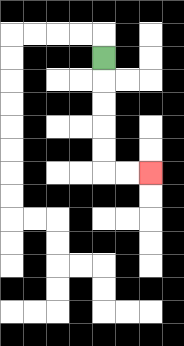{'start': '[4, 2]', 'end': '[6, 7]', 'path_directions': 'D,D,D,D,D,R,R', 'path_coordinates': '[[4, 2], [4, 3], [4, 4], [4, 5], [4, 6], [4, 7], [5, 7], [6, 7]]'}